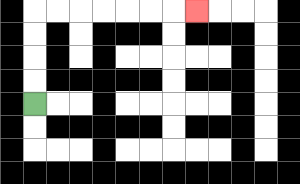{'start': '[1, 4]', 'end': '[8, 0]', 'path_directions': 'U,U,U,U,R,R,R,R,R,R,R', 'path_coordinates': '[[1, 4], [1, 3], [1, 2], [1, 1], [1, 0], [2, 0], [3, 0], [4, 0], [5, 0], [6, 0], [7, 0], [8, 0]]'}